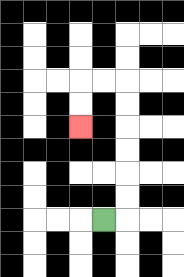{'start': '[4, 9]', 'end': '[3, 5]', 'path_directions': 'R,U,U,U,U,U,U,L,L,D,D', 'path_coordinates': '[[4, 9], [5, 9], [5, 8], [5, 7], [5, 6], [5, 5], [5, 4], [5, 3], [4, 3], [3, 3], [3, 4], [3, 5]]'}